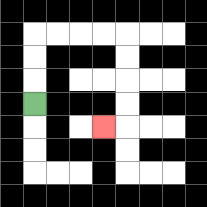{'start': '[1, 4]', 'end': '[4, 5]', 'path_directions': 'U,U,U,R,R,R,R,D,D,D,D,L', 'path_coordinates': '[[1, 4], [1, 3], [1, 2], [1, 1], [2, 1], [3, 1], [4, 1], [5, 1], [5, 2], [5, 3], [5, 4], [5, 5], [4, 5]]'}